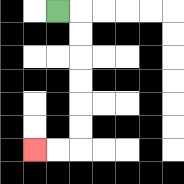{'start': '[2, 0]', 'end': '[1, 6]', 'path_directions': 'R,D,D,D,D,D,D,L,L', 'path_coordinates': '[[2, 0], [3, 0], [3, 1], [3, 2], [3, 3], [3, 4], [3, 5], [3, 6], [2, 6], [1, 6]]'}